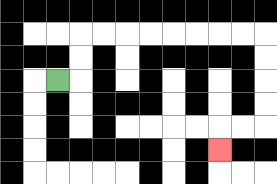{'start': '[2, 3]', 'end': '[9, 6]', 'path_directions': 'R,U,U,R,R,R,R,R,R,R,R,D,D,D,D,L,L,D', 'path_coordinates': '[[2, 3], [3, 3], [3, 2], [3, 1], [4, 1], [5, 1], [6, 1], [7, 1], [8, 1], [9, 1], [10, 1], [11, 1], [11, 2], [11, 3], [11, 4], [11, 5], [10, 5], [9, 5], [9, 6]]'}